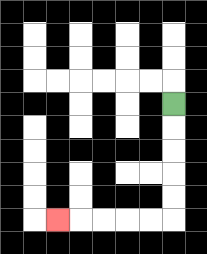{'start': '[7, 4]', 'end': '[2, 9]', 'path_directions': 'D,D,D,D,D,L,L,L,L,L', 'path_coordinates': '[[7, 4], [7, 5], [7, 6], [7, 7], [7, 8], [7, 9], [6, 9], [5, 9], [4, 9], [3, 9], [2, 9]]'}